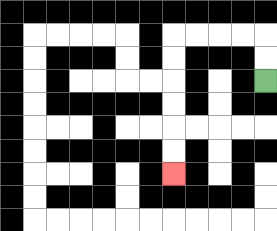{'start': '[11, 3]', 'end': '[7, 7]', 'path_directions': 'U,U,L,L,L,L,D,D,D,D,D,D', 'path_coordinates': '[[11, 3], [11, 2], [11, 1], [10, 1], [9, 1], [8, 1], [7, 1], [7, 2], [7, 3], [7, 4], [7, 5], [7, 6], [7, 7]]'}